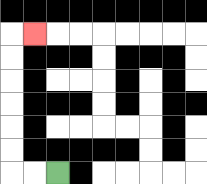{'start': '[2, 7]', 'end': '[1, 1]', 'path_directions': 'L,L,U,U,U,U,U,U,R', 'path_coordinates': '[[2, 7], [1, 7], [0, 7], [0, 6], [0, 5], [0, 4], [0, 3], [0, 2], [0, 1], [1, 1]]'}